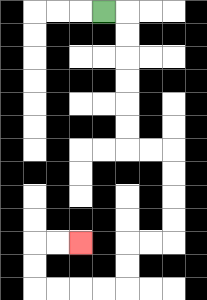{'start': '[4, 0]', 'end': '[3, 10]', 'path_directions': 'R,D,D,D,D,D,D,R,R,D,D,D,D,L,L,D,D,L,L,L,L,U,U,R,R', 'path_coordinates': '[[4, 0], [5, 0], [5, 1], [5, 2], [5, 3], [5, 4], [5, 5], [5, 6], [6, 6], [7, 6], [7, 7], [7, 8], [7, 9], [7, 10], [6, 10], [5, 10], [5, 11], [5, 12], [4, 12], [3, 12], [2, 12], [1, 12], [1, 11], [1, 10], [2, 10], [3, 10]]'}